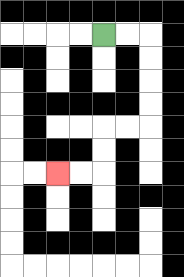{'start': '[4, 1]', 'end': '[2, 7]', 'path_directions': 'R,R,D,D,D,D,L,L,D,D,L,L', 'path_coordinates': '[[4, 1], [5, 1], [6, 1], [6, 2], [6, 3], [6, 4], [6, 5], [5, 5], [4, 5], [4, 6], [4, 7], [3, 7], [2, 7]]'}